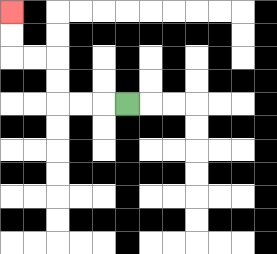{'start': '[5, 4]', 'end': '[0, 0]', 'path_directions': 'L,L,L,U,U,L,L,U,U', 'path_coordinates': '[[5, 4], [4, 4], [3, 4], [2, 4], [2, 3], [2, 2], [1, 2], [0, 2], [0, 1], [0, 0]]'}